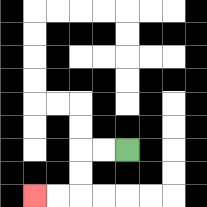{'start': '[5, 6]', 'end': '[1, 8]', 'path_directions': 'L,L,D,D,L,L', 'path_coordinates': '[[5, 6], [4, 6], [3, 6], [3, 7], [3, 8], [2, 8], [1, 8]]'}